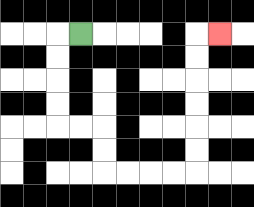{'start': '[3, 1]', 'end': '[9, 1]', 'path_directions': 'L,D,D,D,D,R,R,D,D,R,R,R,R,U,U,U,U,U,U,R', 'path_coordinates': '[[3, 1], [2, 1], [2, 2], [2, 3], [2, 4], [2, 5], [3, 5], [4, 5], [4, 6], [4, 7], [5, 7], [6, 7], [7, 7], [8, 7], [8, 6], [8, 5], [8, 4], [8, 3], [8, 2], [8, 1], [9, 1]]'}